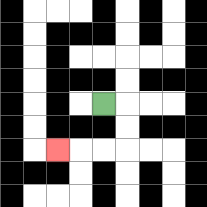{'start': '[4, 4]', 'end': '[2, 6]', 'path_directions': 'R,D,D,L,L,L', 'path_coordinates': '[[4, 4], [5, 4], [5, 5], [5, 6], [4, 6], [3, 6], [2, 6]]'}